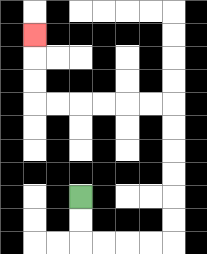{'start': '[3, 8]', 'end': '[1, 1]', 'path_directions': 'D,D,R,R,R,R,U,U,U,U,U,U,L,L,L,L,L,L,U,U,U', 'path_coordinates': '[[3, 8], [3, 9], [3, 10], [4, 10], [5, 10], [6, 10], [7, 10], [7, 9], [7, 8], [7, 7], [7, 6], [7, 5], [7, 4], [6, 4], [5, 4], [4, 4], [3, 4], [2, 4], [1, 4], [1, 3], [1, 2], [1, 1]]'}